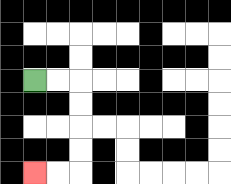{'start': '[1, 3]', 'end': '[1, 7]', 'path_directions': 'R,R,D,D,D,D,L,L', 'path_coordinates': '[[1, 3], [2, 3], [3, 3], [3, 4], [3, 5], [3, 6], [3, 7], [2, 7], [1, 7]]'}